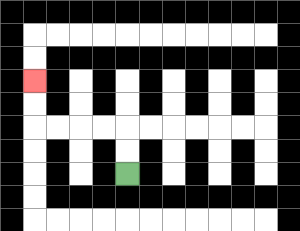{'start': '[5, 7]', 'end': '[1, 3]', 'path_directions': 'U,U,L,L,L,L,U,U', 'path_coordinates': '[[5, 7], [5, 6], [5, 5], [4, 5], [3, 5], [2, 5], [1, 5], [1, 4], [1, 3]]'}